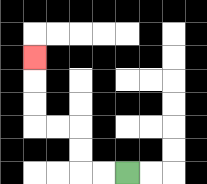{'start': '[5, 7]', 'end': '[1, 2]', 'path_directions': 'L,L,U,U,L,L,U,U,U', 'path_coordinates': '[[5, 7], [4, 7], [3, 7], [3, 6], [3, 5], [2, 5], [1, 5], [1, 4], [1, 3], [1, 2]]'}